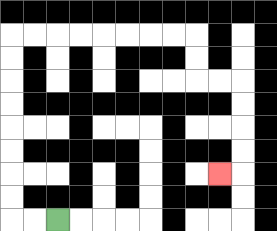{'start': '[2, 9]', 'end': '[9, 7]', 'path_directions': 'L,L,U,U,U,U,U,U,U,U,R,R,R,R,R,R,R,R,D,D,R,R,D,D,D,D,L', 'path_coordinates': '[[2, 9], [1, 9], [0, 9], [0, 8], [0, 7], [0, 6], [0, 5], [0, 4], [0, 3], [0, 2], [0, 1], [1, 1], [2, 1], [3, 1], [4, 1], [5, 1], [6, 1], [7, 1], [8, 1], [8, 2], [8, 3], [9, 3], [10, 3], [10, 4], [10, 5], [10, 6], [10, 7], [9, 7]]'}